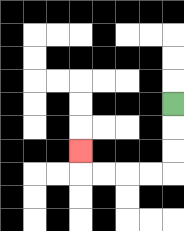{'start': '[7, 4]', 'end': '[3, 6]', 'path_directions': 'D,D,D,L,L,L,L,U', 'path_coordinates': '[[7, 4], [7, 5], [7, 6], [7, 7], [6, 7], [5, 7], [4, 7], [3, 7], [3, 6]]'}